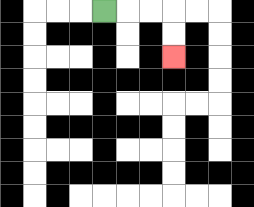{'start': '[4, 0]', 'end': '[7, 2]', 'path_directions': 'R,R,R,D,D', 'path_coordinates': '[[4, 0], [5, 0], [6, 0], [7, 0], [7, 1], [7, 2]]'}